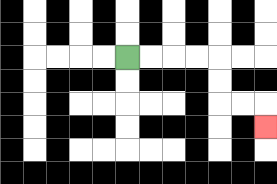{'start': '[5, 2]', 'end': '[11, 5]', 'path_directions': 'R,R,R,R,D,D,R,R,D', 'path_coordinates': '[[5, 2], [6, 2], [7, 2], [8, 2], [9, 2], [9, 3], [9, 4], [10, 4], [11, 4], [11, 5]]'}